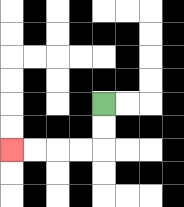{'start': '[4, 4]', 'end': '[0, 6]', 'path_directions': 'D,D,L,L,L,L', 'path_coordinates': '[[4, 4], [4, 5], [4, 6], [3, 6], [2, 6], [1, 6], [0, 6]]'}